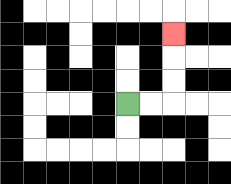{'start': '[5, 4]', 'end': '[7, 1]', 'path_directions': 'R,R,U,U,U', 'path_coordinates': '[[5, 4], [6, 4], [7, 4], [7, 3], [7, 2], [7, 1]]'}